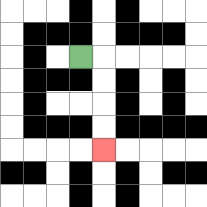{'start': '[3, 2]', 'end': '[4, 6]', 'path_directions': 'R,D,D,D,D', 'path_coordinates': '[[3, 2], [4, 2], [4, 3], [4, 4], [4, 5], [4, 6]]'}